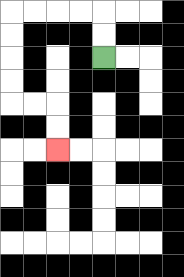{'start': '[4, 2]', 'end': '[2, 6]', 'path_directions': 'U,U,L,L,L,L,D,D,D,D,R,R,D,D', 'path_coordinates': '[[4, 2], [4, 1], [4, 0], [3, 0], [2, 0], [1, 0], [0, 0], [0, 1], [0, 2], [0, 3], [0, 4], [1, 4], [2, 4], [2, 5], [2, 6]]'}